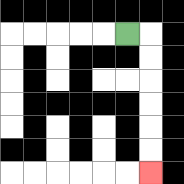{'start': '[5, 1]', 'end': '[6, 7]', 'path_directions': 'R,D,D,D,D,D,D', 'path_coordinates': '[[5, 1], [6, 1], [6, 2], [6, 3], [6, 4], [6, 5], [6, 6], [6, 7]]'}